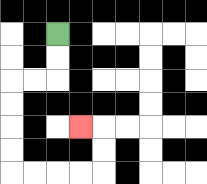{'start': '[2, 1]', 'end': '[3, 5]', 'path_directions': 'D,D,L,L,D,D,D,D,R,R,R,R,U,U,L', 'path_coordinates': '[[2, 1], [2, 2], [2, 3], [1, 3], [0, 3], [0, 4], [0, 5], [0, 6], [0, 7], [1, 7], [2, 7], [3, 7], [4, 7], [4, 6], [4, 5], [3, 5]]'}